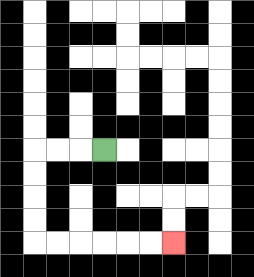{'start': '[4, 6]', 'end': '[7, 10]', 'path_directions': 'L,L,L,D,D,D,D,R,R,R,R,R,R', 'path_coordinates': '[[4, 6], [3, 6], [2, 6], [1, 6], [1, 7], [1, 8], [1, 9], [1, 10], [2, 10], [3, 10], [4, 10], [5, 10], [6, 10], [7, 10]]'}